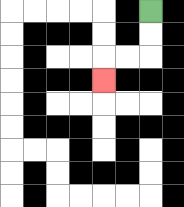{'start': '[6, 0]', 'end': '[4, 3]', 'path_directions': 'D,D,L,L,D', 'path_coordinates': '[[6, 0], [6, 1], [6, 2], [5, 2], [4, 2], [4, 3]]'}